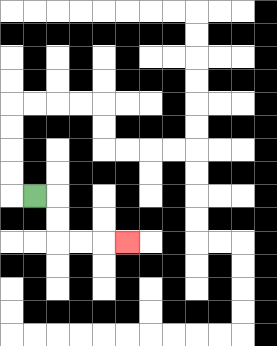{'start': '[1, 8]', 'end': '[5, 10]', 'path_directions': 'R,D,D,R,R,R', 'path_coordinates': '[[1, 8], [2, 8], [2, 9], [2, 10], [3, 10], [4, 10], [5, 10]]'}